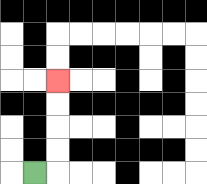{'start': '[1, 7]', 'end': '[2, 3]', 'path_directions': 'R,U,U,U,U', 'path_coordinates': '[[1, 7], [2, 7], [2, 6], [2, 5], [2, 4], [2, 3]]'}